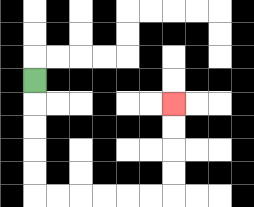{'start': '[1, 3]', 'end': '[7, 4]', 'path_directions': 'D,D,D,D,D,R,R,R,R,R,R,U,U,U,U', 'path_coordinates': '[[1, 3], [1, 4], [1, 5], [1, 6], [1, 7], [1, 8], [2, 8], [3, 8], [4, 8], [5, 8], [6, 8], [7, 8], [7, 7], [7, 6], [7, 5], [7, 4]]'}